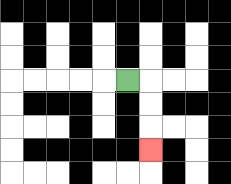{'start': '[5, 3]', 'end': '[6, 6]', 'path_directions': 'R,D,D,D', 'path_coordinates': '[[5, 3], [6, 3], [6, 4], [6, 5], [6, 6]]'}